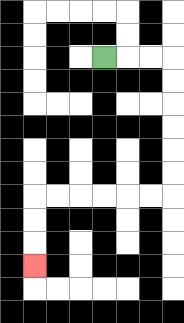{'start': '[4, 2]', 'end': '[1, 11]', 'path_directions': 'R,R,R,D,D,D,D,D,D,L,L,L,L,L,L,D,D,D', 'path_coordinates': '[[4, 2], [5, 2], [6, 2], [7, 2], [7, 3], [7, 4], [7, 5], [7, 6], [7, 7], [7, 8], [6, 8], [5, 8], [4, 8], [3, 8], [2, 8], [1, 8], [1, 9], [1, 10], [1, 11]]'}